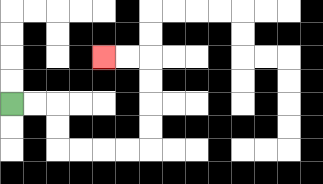{'start': '[0, 4]', 'end': '[4, 2]', 'path_directions': 'R,R,D,D,R,R,R,R,U,U,U,U,L,L', 'path_coordinates': '[[0, 4], [1, 4], [2, 4], [2, 5], [2, 6], [3, 6], [4, 6], [5, 6], [6, 6], [6, 5], [6, 4], [6, 3], [6, 2], [5, 2], [4, 2]]'}